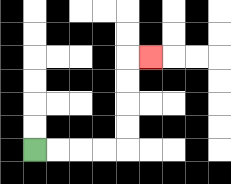{'start': '[1, 6]', 'end': '[6, 2]', 'path_directions': 'R,R,R,R,U,U,U,U,R', 'path_coordinates': '[[1, 6], [2, 6], [3, 6], [4, 6], [5, 6], [5, 5], [5, 4], [5, 3], [5, 2], [6, 2]]'}